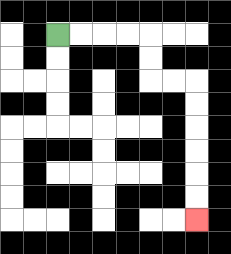{'start': '[2, 1]', 'end': '[8, 9]', 'path_directions': 'R,R,R,R,D,D,R,R,D,D,D,D,D,D', 'path_coordinates': '[[2, 1], [3, 1], [4, 1], [5, 1], [6, 1], [6, 2], [6, 3], [7, 3], [8, 3], [8, 4], [8, 5], [8, 6], [8, 7], [8, 8], [8, 9]]'}